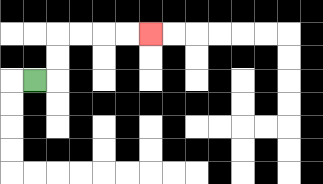{'start': '[1, 3]', 'end': '[6, 1]', 'path_directions': 'R,U,U,R,R,R,R', 'path_coordinates': '[[1, 3], [2, 3], [2, 2], [2, 1], [3, 1], [4, 1], [5, 1], [6, 1]]'}